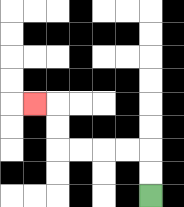{'start': '[6, 8]', 'end': '[1, 4]', 'path_directions': 'U,U,L,L,L,L,U,U,L', 'path_coordinates': '[[6, 8], [6, 7], [6, 6], [5, 6], [4, 6], [3, 6], [2, 6], [2, 5], [2, 4], [1, 4]]'}